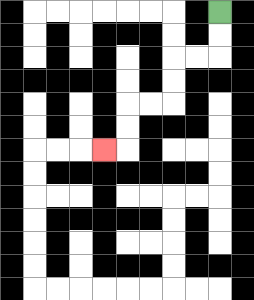{'start': '[9, 0]', 'end': '[4, 6]', 'path_directions': 'D,D,L,L,D,D,L,L,D,D,L', 'path_coordinates': '[[9, 0], [9, 1], [9, 2], [8, 2], [7, 2], [7, 3], [7, 4], [6, 4], [5, 4], [5, 5], [5, 6], [4, 6]]'}